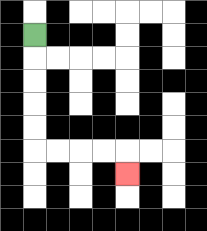{'start': '[1, 1]', 'end': '[5, 7]', 'path_directions': 'D,D,D,D,D,R,R,R,R,D', 'path_coordinates': '[[1, 1], [1, 2], [1, 3], [1, 4], [1, 5], [1, 6], [2, 6], [3, 6], [4, 6], [5, 6], [5, 7]]'}